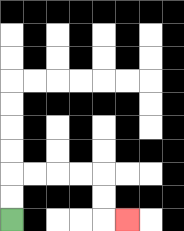{'start': '[0, 9]', 'end': '[5, 9]', 'path_directions': 'U,U,R,R,R,R,D,D,R', 'path_coordinates': '[[0, 9], [0, 8], [0, 7], [1, 7], [2, 7], [3, 7], [4, 7], [4, 8], [4, 9], [5, 9]]'}